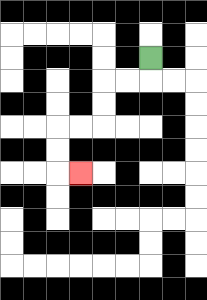{'start': '[6, 2]', 'end': '[3, 7]', 'path_directions': 'D,L,L,D,D,L,L,D,D,R', 'path_coordinates': '[[6, 2], [6, 3], [5, 3], [4, 3], [4, 4], [4, 5], [3, 5], [2, 5], [2, 6], [2, 7], [3, 7]]'}